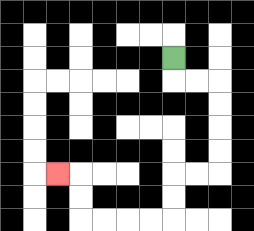{'start': '[7, 2]', 'end': '[2, 7]', 'path_directions': 'D,R,R,D,D,D,D,L,L,D,D,L,L,L,L,U,U,L', 'path_coordinates': '[[7, 2], [7, 3], [8, 3], [9, 3], [9, 4], [9, 5], [9, 6], [9, 7], [8, 7], [7, 7], [7, 8], [7, 9], [6, 9], [5, 9], [4, 9], [3, 9], [3, 8], [3, 7], [2, 7]]'}